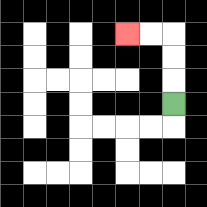{'start': '[7, 4]', 'end': '[5, 1]', 'path_directions': 'U,U,U,L,L', 'path_coordinates': '[[7, 4], [7, 3], [7, 2], [7, 1], [6, 1], [5, 1]]'}